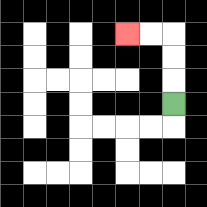{'start': '[7, 4]', 'end': '[5, 1]', 'path_directions': 'U,U,U,L,L', 'path_coordinates': '[[7, 4], [7, 3], [7, 2], [7, 1], [6, 1], [5, 1]]'}